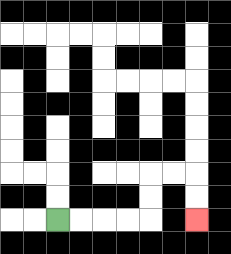{'start': '[2, 9]', 'end': '[8, 9]', 'path_directions': 'R,R,R,R,U,U,R,R,D,D', 'path_coordinates': '[[2, 9], [3, 9], [4, 9], [5, 9], [6, 9], [6, 8], [6, 7], [7, 7], [8, 7], [8, 8], [8, 9]]'}